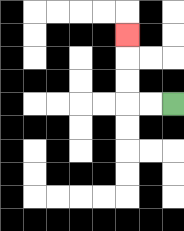{'start': '[7, 4]', 'end': '[5, 1]', 'path_directions': 'L,L,U,U,U', 'path_coordinates': '[[7, 4], [6, 4], [5, 4], [5, 3], [5, 2], [5, 1]]'}